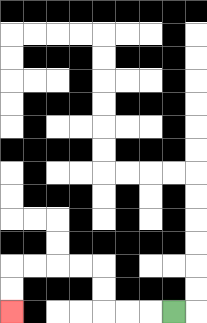{'start': '[7, 13]', 'end': '[0, 13]', 'path_directions': 'L,L,L,U,U,L,L,L,L,D,D', 'path_coordinates': '[[7, 13], [6, 13], [5, 13], [4, 13], [4, 12], [4, 11], [3, 11], [2, 11], [1, 11], [0, 11], [0, 12], [0, 13]]'}